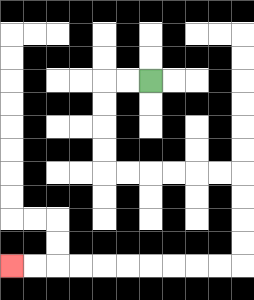{'start': '[6, 3]', 'end': '[0, 11]', 'path_directions': 'L,L,D,D,D,D,R,R,R,R,R,R,D,D,D,D,L,L,L,L,L,L,L,L,L,L', 'path_coordinates': '[[6, 3], [5, 3], [4, 3], [4, 4], [4, 5], [4, 6], [4, 7], [5, 7], [6, 7], [7, 7], [8, 7], [9, 7], [10, 7], [10, 8], [10, 9], [10, 10], [10, 11], [9, 11], [8, 11], [7, 11], [6, 11], [5, 11], [4, 11], [3, 11], [2, 11], [1, 11], [0, 11]]'}